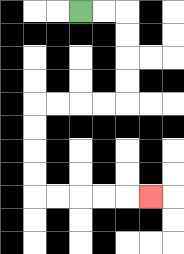{'start': '[3, 0]', 'end': '[6, 8]', 'path_directions': 'R,R,D,D,D,D,L,L,L,L,D,D,D,D,R,R,R,R,R', 'path_coordinates': '[[3, 0], [4, 0], [5, 0], [5, 1], [5, 2], [5, 3], [5, 4], [4, 4], [3, 4], [2, 4], [1, 4], [1, 5], [1, 6], [1, 7], [1, 8], [2, 8], [3, 8], [4, 8], [5, 8], [6, 8]]'}